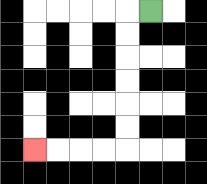{'start': '[6, 0]', 'end': '[1, 6]', 'path_directions': 'L,D,D,D,D,D,D,L,L,L,L', 'path_coordinates': '[[6, 0], [5, 0], [5, 1], [5, 2], [5, 3], [5, 4], [5, 5], [5, 6], [4, 6], [3, 6], [2, 6], [1, 6]]'}